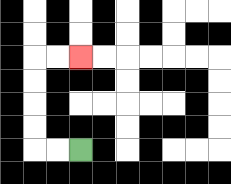{'start': '[3, 6]', 'end': '[3, 2]', 'path_directions': 'L,L,U,U,U,U,R,R', 'path_coordinates': '[[3, 6], [2, 6], [1, 6], [1, 5], [1, 4], [1, 3], [1, 2], [2, 2], [3, 2]]'}